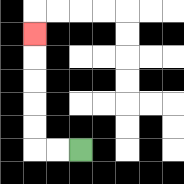{'start': '[3, 6]', 'end': '[1, 1]', 'path_directions': 'L,L,U,U,U,U,U', 'path_coordinates': '[[3, 6], [2, 6], [1, 6], [1, 5], [1, 4], [1, 3], [1, 2], [1, 1]]'}